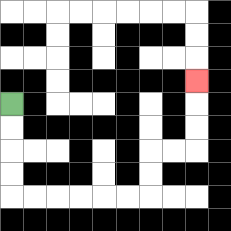{'start': '[0, 4]', 'end': '[8, 3]', 'path_directions': 'D,D,D,D,R,R,R,R,R,R,U,U,R,R,U,U,U', 'path_coordinates': '[[0, 4], [0, 5], [0, 6], [0, 7], [0, 8], [1, 8], [2, 8], [3, 8], [4, 8], [5, 8], [6, 8], [6, 7], [6, 6], [7, 6], [8, 6], [8, 5], [8, 4], [8, 3]]'}